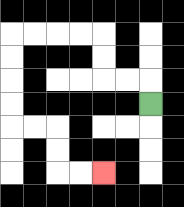{'start': '[6, 4]', 'end': '[4, 7]', 'path_directions': 'U,L,L,U,U,L,L,L,L,D,D,D,D,R,R,D,D,R,R', 'path_coordinates': '[[6, 4], [6, 3], [5, 3], [4, 3], [4, 2], [4, 1], [3, 1], [2, 1], [1, 1], [0, 1], [0, 2], [0, 3], [0, 4], [0, 5], [1, 5], [2, 5], [2, 6], [2, 7], [3, 7], [4, 7]]'}